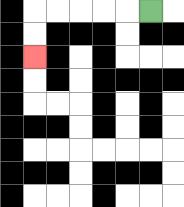{'start': '[6, 0]', 'end': '[1, 2]', 'path_directions': 'L,L,L,L,L,D,D', 'path_coordinates': '[[6, 0], [5, 0], [4, 0], [3, 0], [2, 0], [1, 0], [1, 1], [1, 2]]'}